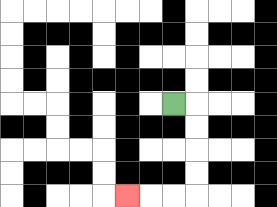{'start': '[7, 4]', 'end': '[5, 8]', 'path_directions': 'R,D,D,D,D,L,L,L', 'path_coordinates': '[[7, 4], [8, 4], [8, 5], [8, 6], [8, 7], [8, 8], [7, 8], [6, 8], [5, 8]]'}